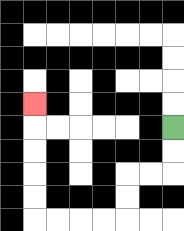{'start': '[7, 5]', 'end': '[1, 4]', 'path_directions': 'D,D,L,L,D,D,L,L,L,L,U,U,U,U,U', 'path_coordinates': '[[7, 5], [7, 6], [7, 7], [6, 7], [5, 7], [5, 8], [5, 9], [4, 9], [3, 9], [2, 9], [1, 9], [1, 8], [1, 7], [1, 6], [1, 5], [1, 4]]'}